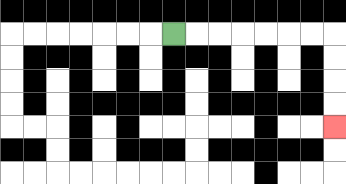{'start': '[7, 1]', 'end': '[14, 5]', 'path_directions': 'R,R,R,R,R,R,R,D,D,D,D', 'path_coordinates': '[[7, 1], [8, 1], [9, 1], [10, 1], [11, 1], [12, 1], [13, 1], [14, 1], [14, 2], [14, 3], [14, 4], [14, 5]]'}